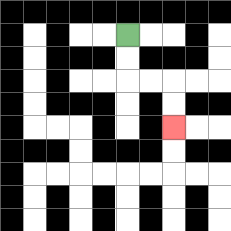{'start': '[5, 1]', 'end': '[7, 5]', 'path_directions': 'D,D,R,R,D,D', 'path_coordinates': '[[5, 1], [5, 2], [5, 3], [6, 3], [7, 3], [7, 4], [7, 5]]'}